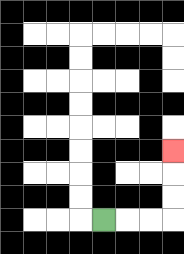{'start': '[4, 9]', 'end': '[7, 6]', 'path_directions': 'R,R,R,U,U,U', 'path_coordinates': '[[4, 9], [5, 9], [6, 9], [7, 9], [7, 8], [7, 7], [7, 6]]'}